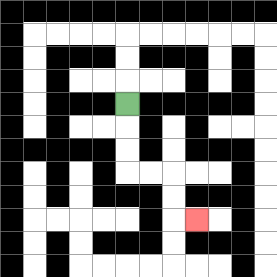{'start': '[5, 4]', 'end': '[8, 9]', 'path_directions': 'D,D,D,R,R,D,D,R', 'path_coordinates': '[[5, 4], [5, 5], [5, 6], [5, 7], [6, 7], [7, 7], [7, 8], [7, 9], [8, 9]]'}